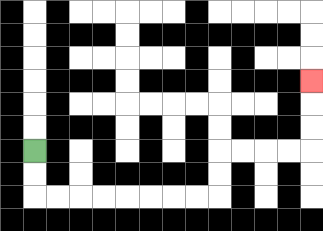{'start': '[1, 6]', 'end': '[13, 3]', 'path_directions': 'D,D,R,R,R,R,R,R,R,R,U,U,R,R,R,R,U,U,U', 'path_coordinates': '[[1, 6], [1, 7], [1, 8], [2, 8], [3, 8], [4, 8], [5, 8], [6, 8], [7, 8], [8, 8], [9, 8], [9, 7], [9, 6], [10, 6], [11, 6], [12, 6], [13, 6], [13, 5], [13, 4], [13, 3]]'}